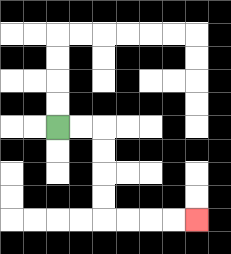{'start': '[2, 5]', 'end': '[8, 9]', 'path_directions': 'R,R,D,D,D,D,R,R,R,R', 'path_coordinates': '[[2, 5], [3, 5], [4, 5], [4, 6], [4, 7], [4, 8], [4, 9], [5, 9], [6, 9], [7, 9], [8, 9]]'}